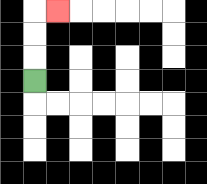{'start': '[1, 3]', 'end': '[2, 0]', 'path_directions': 'U,U,U,R', 'path_coordinates': '[[1, 3], [1, 2], [1, 1], [1, 0], [2, 0]]'}